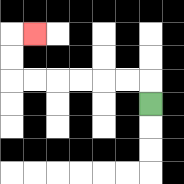{'start': '[6, 4]', 'end': '[1, 1]', 'path_directions': 'U,L,L,L,L,L,L,U,U,R', 'path_coordinates': '[[6, 4], [6, 3], [5, 3], [4, 3], [3, 3], [2, 3], [1, 3], [0, 3], [0, 2], [0, 1], [1, 1]]'}